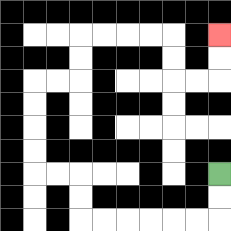{'start': '[9, 7]', 'end': '[9, 1]', 'path_directions': 'D,D,L,L,L,L,L,L,U,U,L,L,U,U,U,U,R,R,U,U,R,R,R,R,D,D,R,R,U,U', 'path_coordinates': '[[9, 7], [9, 8], [9, 9], [8, 9], [7, 9], [6, 9], [5, 9], [4, 9], [3, 9], [3, 8], [3, 7], [2, 7], [1, 7], [1, 6], [1, 5], [1, 4], [1, 3], [2, 3], [3, 3], [3, 2], [3, 1], [4, 1], [5, 1], [6, 1], [7, 1], [7, 2], [7, 3], [8, 3], [9, 3], [9, 2], [9, 1]]'}